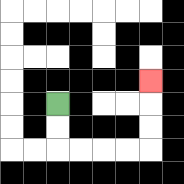{'start': '[2, 4]', 'end': '[6, 3]', 'path_directions': 'D,D,R,R,R,R,U,U,U', 'path_coordinates': '[[2, 4], [2, 5], [2, 6], [3, 6], [4, 6], [5, 6], [6, 6], [6, 5], [6, 4], [6, 3]]'}